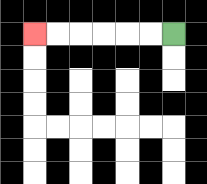{'start': '[7, 1]', 'end': '[1, 1]', 'path_directions': 'L,L,L,L,L,L', 'path_coordinates': '[[7, 1], [6, 1], [5, 1], [4, 1], [3, 1], [2, 1], [1, 1]]'}